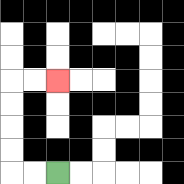{'start': '[2, 7]', 'end': '[2, 3]', 'path_directions': 'L,L,U,U,U,U,R,R', 'path_coordinates': '[[2, 7], [1, 7], [0, 7], [0, 6], [0, 5], [0, 4], [0, 3], [1, 3], [2, 3]]'}